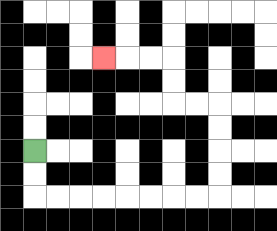{'start': '[1, 6]', 'end': '[4, 2]', 'path_directions': 'D,D,R,R,R,R,R,R,R,R,U,U,U,U,L,L,U,U,L,L,L', 'path_coordinates': '[[1, 6], [1, 7], [1, 8], [2, 8], [3, 8], [4, 8], [5, 8], [6, 8], [7, 8], [8, 8], [9, 8], [9, 7], [9, 6], [9, 5], [9, 4], [8, 4], [7, 4], [7, 3], [7, 2], [6, 2], [5, 2], [4, 2]]'}